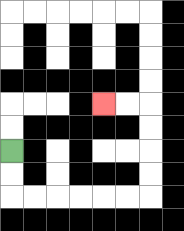{'start': '[0, 6]', 'end': '[4, 4]', 'path_directions': 'D,D,R,R,R,R,R,R,U,U,U,U,L,L', 'path_coordinates': '[[0, 6], [0, 7], [0, 8], [1, 8], [2, 8], [3, 8], [4, 8], [5, 8], [6, 8], [6, 7], [6, 6], [6, 5], [6, 4], [5, 4], [4, 4]]'}